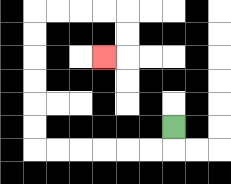{'start': '[7, 5]', 'end': '[4, 2]', 'path_directions': 'D,L,L,L,L,L,L,U,U,U,U,U,U,R,R,R,R,D,D,L', 'path_coordinates': '[[7, 5], [7, 6], [6, 6], [5, 6], [4, 6], [3, 6], [2, 6], [1, 6], [1, 5], [1, 4], [1, 3], [1, 2], [1, 1], [1, 0], [2, 0], [3, 0], [4, 0], [5, 0], [5, 1], [5, 2], [4, 2]]'}